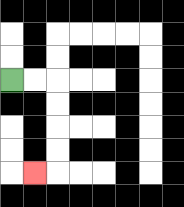{'start': '[0, 3]', 'end': '[1, 7]', 'path_directions': 'R,R,D,D,D,D,L', 'path_coordinates': '[[0, 3], [1, 3], [2, 3], [2, 4], [2, 5], [2, 6], [2, 7], [1, 7]]'}